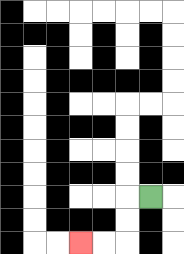{'start': '[6, 8]', 'end': '[3, 10]', 'path_directions': 'L,D,D,L,L', 'path_coordinates': '[[6, 8], [5, 8], [5, 9], [5, 10], [4, 10], [3, 10]]'}